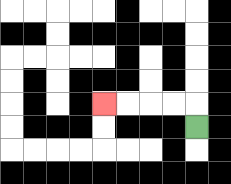{'start': '[8, 5]', 'end': '[4, 4]', 'path_directions': 'U,L,L,L,L', 'path_coordinates': '[[8, 5], [8, 4], [7, 4], [6, 4], [5, 4], [4, 4]]'}